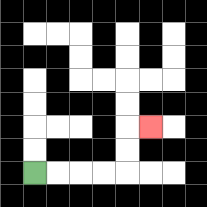{'start': '[1, 7]', 'end': '[6, 5]', 'path_directions': 'R,R,R,R,U,U,R', 'path_coordinates': '[[1, 7], [2, 7], [3, 7], [4, 7], [5, 7], [5, 6], [5, 5], [6, 5]]'}